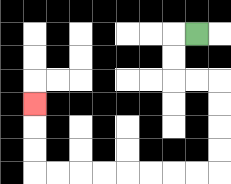{'start': '[8, 1]', 'end': '[1, 4]', 'path_directions': 'L,D,D,R,R,D,D,D,D,L,L,L,L,L,L,L,L,U,U,U', 'path_coordinates': '[[8, 1], [7, 1], [7, 2], [7, 3], [8, 3], [9, 3], [9, 4], [9, 5], [9, 6], [9, 7], [8, 7], [7, 7], [6, 7], [5, 7], [4, 7], [3, 7], [2, 7], [1, 7], [1, 6], [1, 5], [1, 4]]'}